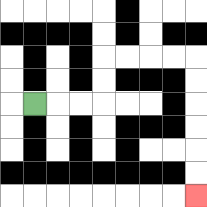{'start': '[1, 4]', 'end': '[8, 8]', 'path_directions': 'R,R,R,U,U,R,R,R,R,D,D,D,D,D,D', 'path_coordinates': '[[1, 4], [2, 4], [3, 4], [4, 4], [4, 3], [4, 2], [5, 2], [6, 2], [7, 2], [8, 2], [8, 3], [8, 4], [8, 5], [8, 6], [8, 7], [8, 8]]'}